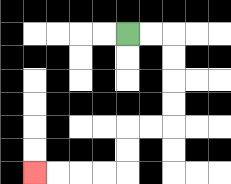{'start': '[5, 1]', 'end': '[1, 7]', 'path_directions': 'R,R,D,D,D,D,L,L,D,D,L,L,L,L', 'path_coordinates': '[[5, 1], [6, 1], [7, 1], [7, 2], [7, 3], [7, 4], [7, 5], [6, 5], [5, 5], [5, 6], [5, 7], [4, 7], [3, 7], [2, 7], [1, 7]]'}